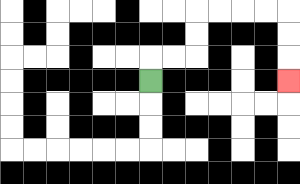{'start': '[6, 3]', 'end': '[12, 3]', 'path_directions': 'U,R,R,U,U,R,R,R,R,D,D,D', 'path_coordinates': '[[6, 3], [6, 2], [7, 2], [8, 2], [8, 1], [8, 0], [9, 0], [10, 0], [11, 0], [12, 0], [12, 1], [12, 2], [12, 3]]'}